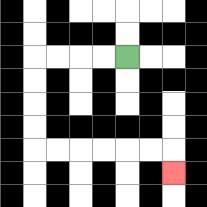{'start': '[5, 2]', 'end': '[7, 7]', 'path_directions': 'L,L,L,L,D,D,D,D,R,R,R,R,R,R,D', 'path_coordinates': '[[5, 2], [4, 2], [3, 2], [2, 2], [1, 2], [1, 3], [1, 4], [1, 5], [1, 6], [2, 6], [3, 6], [4, 6], [5, 6], [6, 6], [7, 6], [7, 7]]'}